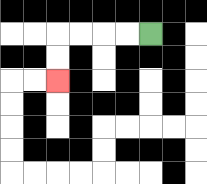{'start': '[6, 1]', 'end': '[2, 3]', 'path_directions': 'L,L,L,L,D,D', 'path_coordinates': '[[6, 1], [5, 1], [4, 1], [3, 1], [2, 1], [2, 2], [2, 3]]'}